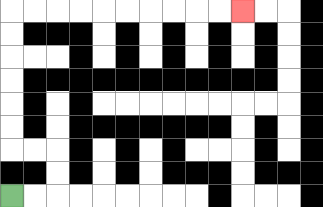{'start': '[0, 8]', 'end': '[10, 0]', 'path_directions': 'R,R,U,U,L,L,U,U,U,U,U,U,R,R,R,R,R,R,R,R,R,R', 'path_coordinates': '[[0, 8], [1, 8], [2, 8], [2, 7], [2, 6], [1, 6], [0, 6], [0, 5], [0, 4], [0, 3], [0, 2], [0, 1], [0, 0], [1, 0], [2, 0], [3, 0], [4, 0], [5, 0], [6, 0], [7, 0], [8, 0], [9, 0], [10, 0]]'}